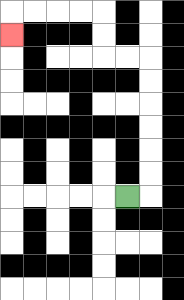{'start': '[5, 8]', 'end': '[0, 1]', 'path_directions': 'R,U,U,U,U,U,U,L,L,U,U,L,L,L,L,D', 'path_coordinates': '[[5, 8], [6, 8], [6, 7], [6, 6], [6, 5], [6, 4], [6, 3], [6, 2], [5, 2], [4, 2], [4, 1], [4, 0], [3, 0], [2, 0], [1, 0], [0, 0], [0, 1]]'}